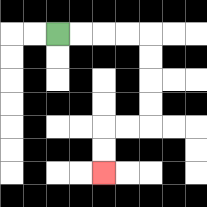{'start': '[2, 1]', 'end': '[4, 7]', 'path_directions': 'R,R,R,R,D,D,D,D,L,L,D,D', 'path_coordinates': '[[2, 1], [3, 1], [4, 1], [5, 1], [6, 1], [6, 2], [6, 3], [6, 4], [6, 5], [5, 5], [4, 5], [4, 6], [4, 7]]'}